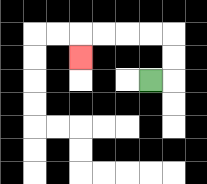{'start': '[6, 3]', 'end': '[3, 2]', 'path_directions': 'R,U,U,L,L,L,L,D', 'path_coordinates': '[[6, 3], [7, 3], [7, 2], [7, 1], [6, 1], [5, 1], [4, 1], [3, 1], [3, 2]]'}